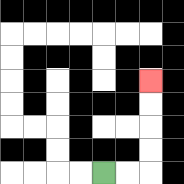{'start': '[4, 7]', 'end': '[6, 3]', 'path_directions': 'R,R,U,U,U,U', 'path_coordinates': '[[4, 7], [5, 7], [6, 7], [6, 6], [6, 5], [6, 4], [6, 3]]'}